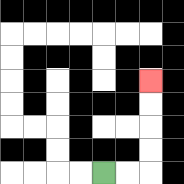{'start': '[4, 7]', 'end': '[6, 3]', 'path_directions': 'R,R,U,U,U,U', 'path_coordinates': '[[4, 7], [5, 7], [6, 7], [6, 6], [6, 5], [6, 4], [6, 3]]'}